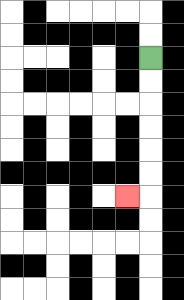{'start': '[6, 2]', 'end': '[5, 8]', 'path_directions': 'D,D,D,D,D,D,L', 'path_coordinates': '[[6, 2], [6, 3], [6, 4], [6, 5], [6, 6], [6, 7], [6, 8], [5, 8]]'}